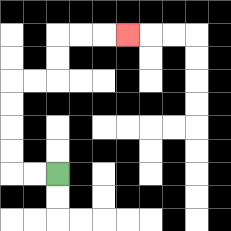{'start': '[2, 7]', 'end': '[5, 1]', 'path_directions': 'L,L,U,U,U,U,R,R,U,U,R,R,R', 'path_coordinates': '[[2, 7], [1, 7], [0, 7], [0, 6], [0, 5], [0, 4], [0, 3], [1, 3], [2, 3], [2, 2], [2, 1], [3, 1], [4, 1], [5, 1]]'}